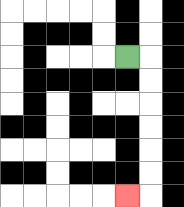{'start': '[5, 2]', 'end': '[5, 8]', 'path_directions': 'R,D,D,D,D,D,D,L', 'path_coordinates': '[[5, 2], [6, 2], [6, 3], [6, 4], [6, 5], [6, 6], [6, 7], [6, 8], [5, 8]]'}